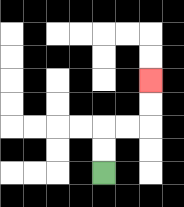{'start': '[4, 7]', 'end': '[6, 3]', 'path_directions': 'U,U,R,R,U,U', 'path_coordinates': '[[4, 7], [4, 6], [4, 5], [5, 5], [6, 5], [6, 4], [6, 3]]'}